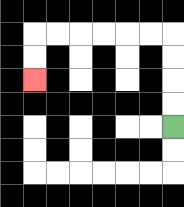{'start': '[7, 5]', 'end': '[1, 3]', 'path_directions': 'U,U,U,U,L,L,L,L,L,L,D,D', 'path_coordinates': '[[7, 5], [7, 4], [7, 3], [7, 2], [7, 1], [6, 1], [5, 1], [4, 1], [3, 1], [2, 1], [1, 1], [1, 2], [1, 3]]'}